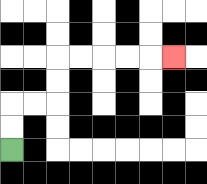{'start': '[0, 6]', 'end': '[7, 2]', 'path_directions': 'U,U,R,R,U,U,R,R,R,R,R', 'path_coordinates': '[[0, 6], [0, 5], [0, 4], [1, 4], [2, 4], [2, 3], [2, 2], [3, 2], [4, 2], [5, 2], [6, 2], [7, 2]]'}